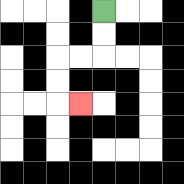{'start': '[4, 0]', 'end': '[3, 4]', 'path_directions': 'D,D,L,L,D,D,R', 'path_coordinates': '[[4, 0], [4, 1], [4, 2], [3, 2], [2, 2], [2, 3], [2, 4], [3, 4]]'}